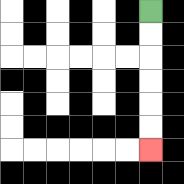{'start': '[6, 0]', 'end': '[6, 6]', 'path_directions': 'D,D,D,D,D,D', 'path_coordinates': '[[6, 0], [6, 1], [6, 2], [6, 3], [6, 4], [6, 5], [6, 6]]'}